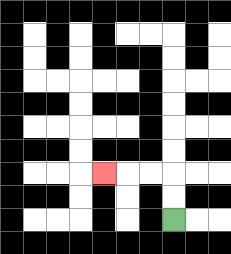{'start': '[7, 9]', 'end': '[4, 7]', 'path_directions': 'U,U,L,L,L', 'path_coordinates': '[[7, 9], [7, 8], [7, 7], [6, 7], [5, 7], [4, 7]]'}